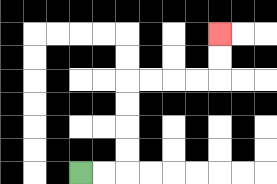{'start': '[3, 7]', 'end': '[9, 1]', 'path_directions': 'R,R,U,U,U,U,R,R,R,R,U,U', 'path_coordinates': '[[3, 7], [4, 7], [5, 7], [5, 6], [5, 5], [5, 4], [5, 3], [6, 3], [7, 3], [8, 3], [9, 3], [9, 2], [9, 1]]'}